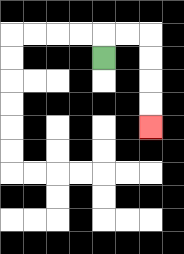{'start': '[4, 2]', 'end': '[6, 5]', 'path_directions': 'U,R,R,D,D,D,D', 'path_coordinates': '[[4, 2], [4, 1], [5, 1], [6, 1], [6, 2], [6, 3], [6, 4], [6, 5]]'}